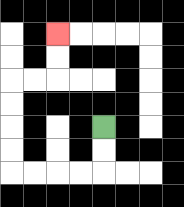{'start': '[4, 5]', 'end': '[2, 1]', 'path_directions': 'D,D,L,L,L,L,U,U,U,U,R,R,U,U', 'path_coordinates': '[[4, 5], [4, 6], [4, 7], [3, 7], [2, 7], [1, 7], [0, 7], [0, 6], [0, 5], [0, 4], [0, 3], [1, 3], [2, 3], [2, 2], [2, 1]]'}